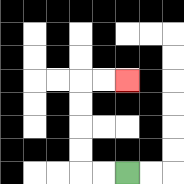{'start': '[5, 7]', 'end': '[5, 3]', 'path_directions': 'L,L,U,U,U,U,R,R', 'path_coordinates': '[[5, 7], [4, 7], [3, 7], [3, 6], [3, 5], [3, 4], [3, 3], [4, 3], [5, 3]]'}